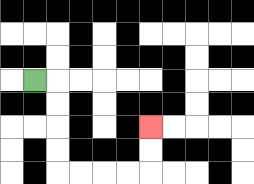{'start': '[1, 3]', 'end': '[6, 5]', 'path_directions': 'R,D,D,D,D,R,R,R,R,U,U', 'path_coordinates': '[[1, 3], [2, 3], [2, 4], [2, 5], [2, 6], [2, 7], [3, 7], [4, 7], [5, 7], [6, 7], [6, 6], [6, 5]]'}